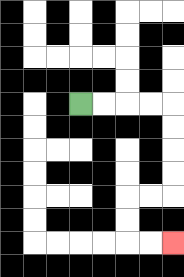{'start': '[3, 4]', 'end': '[7, 10]', 'path_directions': 'R,R,R,R,D,D,D,D,L,L,D,D,R,R', 'path_coordinates': '[[3, 4], [4, 4], [5, 4], [6, 4], [7, 4], [7, 5], [7, 6], [7, 7], [7, 8], [6, 8], [5, 8], [5, 9], [5, 10], [6, 10], [7, 10]]'}